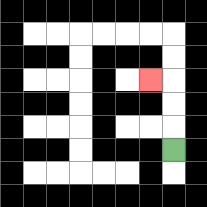{'start': '[7, 6]', 'end': '[6, 3]', 'path_directions': 'U,U,U,L', 'path_coordinates': '[[7, 6], [7, 5], [7, 4], [7, 3], [6, 3]]'}